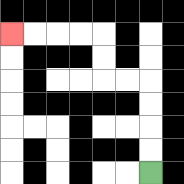{'start': '[6, 7]', 'end': '[0, 1]', 'path_directions': 'U,U,U,U,L,L,U,U,L,L,L,L', 'path_coordinates': '[[6, 7], [6, 6], [6, 5], [6, 4], [6, 3], [5, 3], [4, 3], [4, 2], [4, 1], [3, 1], [2, 1], [1, 1], [0, 1]]'}